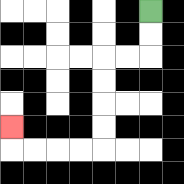{'start': '[6, 0]', 'end': '[0, 5]', 'path_directions': 'D,D,L,L,D,D,D,D,L,L,L,L,U', 'path_coordinates': '[[6, 0], [6, 1], [6, 2], [5, 2], [4, 2], [4, 3], [4, 4], [4, 5], [4, 6], [3, 6], [2, 6], [1, 6], [0, 6], [0, 5]]'}